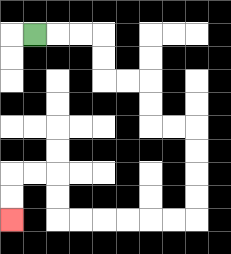{'start': '[1, 1]', 'end': '[0, 9]', 'path_directions': 'R,R,R,D,D,R,R,D,D,R,R,D,D,D,D,L,L,L,L,L,L,U,U,L,L,D,D', 'path_coordinates': '[[1, 1], [2, 1], [3, 1], [4, 1], [4, 2], [4, 3], [5, 3], [6, 3], [6, 4], [6, 5], [7, 5], [8, 5], [8, 6], [8, 7], [8, 8], [8, 9], [7, 9], [6, 9], [5, 9], [4, 9], [3, 9], [2, 9], [2, 8], [2, 7], [1, 7], [0, 7], [0, 8], [0, 9]]'}